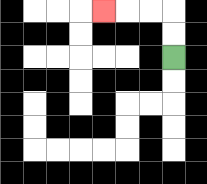{'start': '[7, 2]', 'end': '[4, 0]', 'path_directions': 'U,U,L,L,L', 'path_coordinates': '[[7, 2], [7, 1], [7, 0], [6, 0], [5, 0], [4, 0]]'}